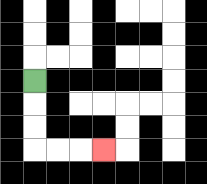{'start': '[1, 3]', 'end': '[4, 6]', 'path_directions': 'D,D,D,R,R,R', 'path_coordinates': '[[1, 3], [1, 4], [1, 5], [1, 6], [2, 6], [3, 6], [4, 6]]'}